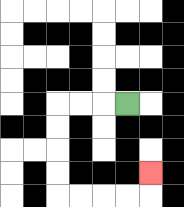{'start': '[5, 4]', 'end': '[6, 7]', 'path_directions': 'L,L,L,D,D,D,D,R,R,R,R,U', 'path_coordinates': '[[5, 4], [4, 4], [3, 4], [2, 4], [2, 5], [2, 6], [2, 7], [2, 8], [3, 8], [4, 8], [5, 8], [6, 8], [6, 7]]'}